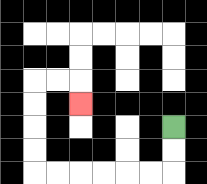{'start': '[7, 5]', 'end': '[3, 4]', 'path_directions': 'D,D,L,L,L,L,L,L,U,U,U,U,R,R,D', 'path_coordinates': '[[7, 5], [7, 6], [7, 7], [6, 7], [5, 7], [4, 7], [3, 7], [2, 7], [1, 7], [1, 6], [1, 5], [1, 4], [1, 3], [2, 3], [3, 3], [3, 4]]'}